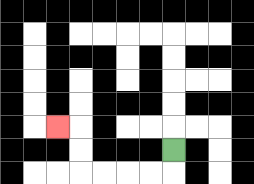{'start': '[7, 6]', 'end': '[2, 5]', 'path_directions': 'D,L,L,L,L,U,U,L', 'path_coordinates': '[[7, 6], [7, 7], [6, 7], [5, 7], [4, 7], [3, 7], [3, 6], [3, 5], [2, 5]]'}